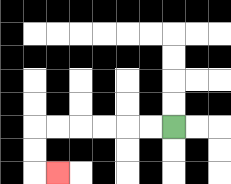{'start': '[7, 5]', 'end': '[2, 7]', 'path_directions': 'L,L,L,L,L,L,D,D,R', 'path_coordinates': '[[7, 5], [6, 5], [5, 5], [4, 5], [3, 5], [2, 5], [1, 5], [1, 6], [1, 7], [2, 7]]'}